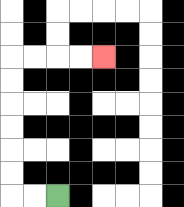{'start': '[2, 8]', 'end': '[4, 2]', 'path_directions': 'L,L,U,U,U,U,U,U,R,R,R,R', 'path_coordinates': '[[2, 8], [1, 8], [0, 8], [0, 7], [0, 6], [0, 5], [0, 4], [0, 3], [0, 2], [1, 2], [2, 2], [3, 2], [4, 2]]'}